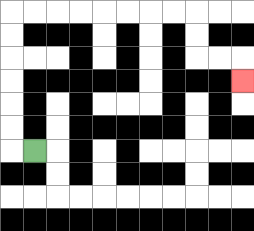{'start': '[1, 6]', 'end': '[10, 3]', 'path_directions': 'L,U,U,U,U,U,U,R,R,R,R,R,R,R,R,D,D,R,R,D', 'path_coordinates': '[[1, 6], [0, 6], [0, 5], [0, 4], [0, 3], [0, 2], [0, 1], [0, 0], [1, 0], [2, 0], [3, 0], [4, 0], [5, 0], [6, 0], [7, 0], [8, 0], [8, 1], [8, 2], [9, 2], [10, 2], [10, 3]]'}